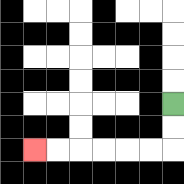{'start': '[7, 4]', 'end': '[1, 6]', 'path_directions': 'D,D,L,L,L,L,L,L', 'path_coordinates': '[[7, 4], [7, 5], [7, 6], [6, 6], [5, 6], [4, 6], [3, 6], [2, 6], [1, 6]]'}